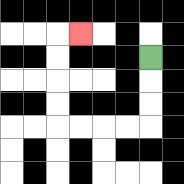{'start': '[6, 2]', 'end': '[3, 1]', 'path_directions': 'D,D,D,L,L,L,L,U,U,U,U,R', 'path_coordinates': '[[6, 2], [6, 3], [6, 4], [6, 5], [5, 5], [4, 5], [3, 5], [2, 5], [2, 4], [2, 3], [2, 2], [2, 1], [3, 1]]'}